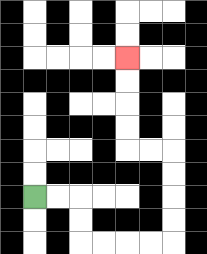{'start': '[1, 8]', 'end': '[5, 2]', 'path_directions': 'R,R,D,D,R,R,R,R,U,U,U,U,L,L,U,U,U,U', 'path_coordinates': '[[1, 8], [2, 8], [3, 8], [3, 9], [3, 10], [4, 10], [5, 10], [6, 10], [7, 10], [7, 9], [7, 8], [7, 7], [7, 6], [6, 6], [5, 6], [5, 5], [5, 4], [5, 3], [5, 2]]'}